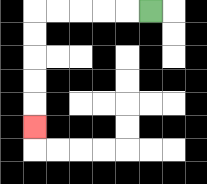{'start': '[6, 0]', 'end': '[1, 5]', 'path_directions': 'L,L,L,L,L,D,D,D,D,D', 'path_coordinates': '[[6, 0], [5, 0], [4, 0], [3, 0], [2, 0], [1, 0], [1, 1], [1, 2], [1, 3], [1, 4], [1, 5]]'}